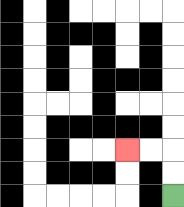{'start': '[7, 8]', 'end': '[5, 6]', 'path_directions': 'U,U,L,L', 'path_coordinates': '[[7, 8], [7, 7], [7, 6], [6, 6], [5, 6]]'}